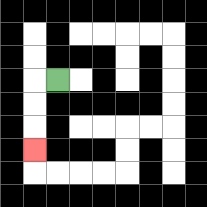{'start': '[2, 3]', 'end': '[1, 6]', 'path_directions': 'L,D,D,D', 'path_coordinates': '[[2, 3], [1, 3], [1, 4], [1, 5], [1, 6]]'}